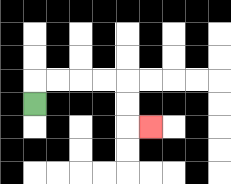{'start': '[1, 4]', 'end': '[6, 5]', 'path_directions': 'U,R,R,R,R,D,D,R', 'path_coordinates': '[[1, 4], [1, 3], [2, 3], [3, 3], [4, 3], [5, 3], [5, 4], [5, 5], [6, 5]]'}